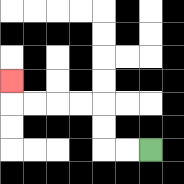{'start': '[6, 6]', 'end': '[0, 3]', 'path_directions': 'L,L,U,U,L,L,L,L,U', 'path_coordinates': '[[6, 6], [5, 6], [4, 6], [4, 5], [4, 4], [3, 4], [2, 4], [1, 4], [0, 4], [0, 3]]'}